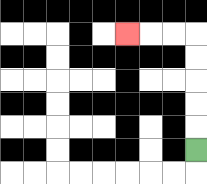{'start': '[8, 6]', 'end': '[5, 1]', 'path_directions': 'U,U,U,U,U,L,L,L', 'path_coordinates': '[[8, 6], [8, 5], [8, 4], [8, 3], [8, 2], [8, 1], [7, 1], [6, 1], [5, 1]]'}